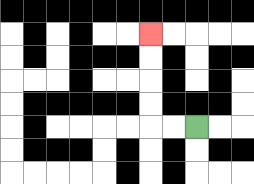{'start': '[8, 5]', 'end': '[6, 1]', 'path_directions': 'L,L,U,U,U,U', 'path_coordinates': '[[8, 5], [7, 5], [6, 5], [6, 4], [6, 3], [6, 2], [6, 1]]'}